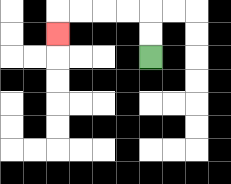{'start': '[6, 2]', 'end': '[2, 1]', 'path_directions': 'U,U,L,L,L,L,D', 'path_coordinates': '[[6, 2], [6, 1], [6, 0], [5, 0], [4, 0], [3, 0], [2, 0], [2, 1]]'}